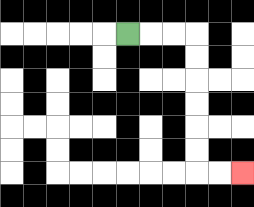{'start': '[5, 1]', 'end': '[10, 7]', 'path_directions': 'R,R,R,D,D,D,D,D,D,R,R', 'path_coordinates': '[[5, 1], [6, 1], [7, 1], [8, 1], [8, 2], [8, 3], [8, 4], [8, 5], [8, 6], [8, 7], [9, 7], [10, 7]]'}